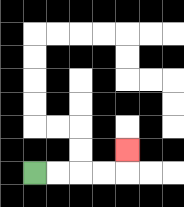{'start': '[1, 7]', 'end': '[5, 6]', 'path_directions': 'R,R,R,R,U', 'path_coordinates': '[[1, 7], [2, 7], [3, 7], [4, 7], [5, 7], [5, 6]]'}